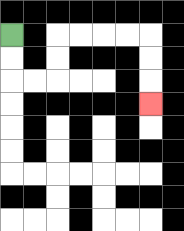{'start': '[0, 1]', 'end': '[6, 4]', 'path_directions': 'D,D,R,R,U,U,R,R,R,R,D,D,D', 'path_coordinates': '[[0, 1], [0, 2], [0, 3], [1, 3], [2, 3], [2, 2], [2, 1], [3, 1], [4, 1], [5, 1], [6, 1], [6, 2], [6, 3], [6, 4]]'}